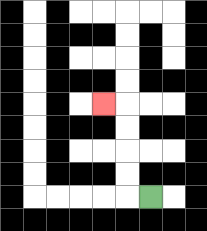{'start': '[6, 8]', 'end': '[4, 4]', 'path_directions': 'L,U,U,U,U,L', 'path_coordinates': '[[6, 8], [5, 8], [5, 7], [5, 6], [5, 5], [5, 4], [4, 4]]'}